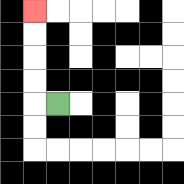{'start': '[2, 4]', 'end': '[1, 0]', 'path_directions': 'L,U,U,U,U', 'path_coordinates': '[[2, 4], [1, 4], [1, 3], [1, 2], [1, 1], [1, 0]]'}